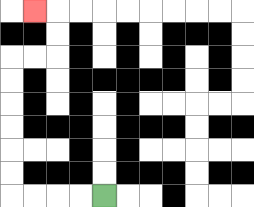{'start': '[4, 8]', 'end': '[1, 0]', 'path_directions': 'L,L,L,L,U,U,U,U,U,U,R,R,U,U,L', 'path_coordinates': '[[4, 8], [3, 8], [2, 8], [1, 8], [0, 8], [0, 7], [0, 6], [0, 5], [0, 4], [0, 3], [0, 2], [1, 2], [2, 2], [2, 1], [2, 0], [1, 0]]'}